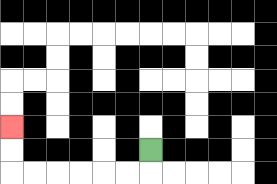{'start': '[6, 6]', 'end': '[0, 5]', 'path_directions': 'D,L,L,L,L,L,L,U,U', 'path_coordinates': '[[6, 6], [6, 7], [5, 7], [4, 7], [3, 7], [2, 7], [1, 7], [0, 7], [0, 6], [0, 5]]'}